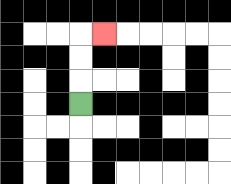{'start': '[3, 4]', 'end': '[4, 1]', 'path_directions': 'U,U,U,R', 'path_coordinates': '[[3, 4], [3, 3], [3, 2], [3, 1], [4, 1]]'}